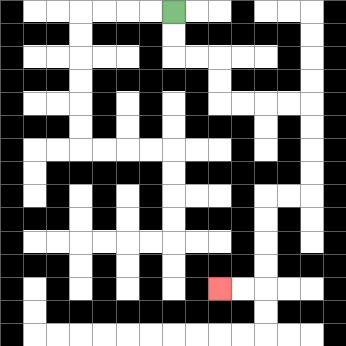{'start': '[7, 0]', 'end': '[9, 12]', 'path_directions': 'D,D,R,R,D,D,R,R,R,R,D,D,D,D,L,L,D,D,D,D,L,L', 'path_coordinates': '[[7, 0], [7, 1], [7, 2], [8, 2], [9, 2], [9, 3], [9, 4], [10, 4], [11, 4], [12, 4], [13, 4], [13, 5], [13, 6], [13, 7], [13, 8], [12, 8], [11, 8], [11, 9], [11, 10], [11, 11], [11, 12], [10, 12], [9, 12]]'}